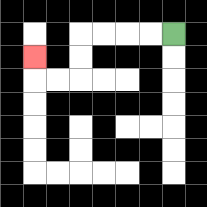{'start': '[7, 1]', 'end': '[1, 2]', 'path_directions': 'L,L,L,L,D,D,L,L,U', 'path_coordinates': '[[7, 1], [6, 1], [5, 1], [4, 1], [3, 1], [3, 2], [3, 3], [2, 3], [1, 3], [1, 2]]'}